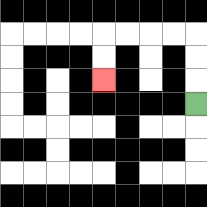{'start': '[8, 4]', 'end': '[4, 3]', 'path_directions': 'U,U,U,L,L,L,L,D,D', 'path_coordinates': '[[8, 4], [8, 3], [8, 2], [8, 1], [7, 1], [6, 1], [5, 1], [4, 1], [4, 2], [4, 3]]'}